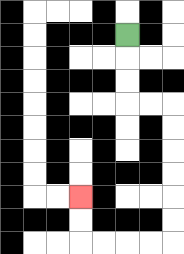{'start': '[5, 1]', 'end': '[3, 8]', 'path_directions': 'D,D,D,R,R,D,D,D,D,D,D,L,L,L,L,U,U', 'path_coordinates': '[[5, 1], [5, 2], [5, 3], [5, 4], [6, 4], [7, 4], [7, 5], [7, 6], [7, 7], [7, 8], [7, 9], [7, 10], [6, 10], [5, 10], [4, 10], [3, 10], [3, 9], [3, 8]]'}